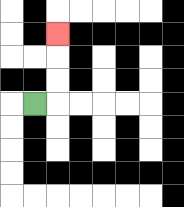{'start': '[1, 4]', 'end': '[2, 1]', 'path_directions': 'R,U,U,U', 'path_coordinates': '[[1, 4], [2, 4], [2, 3], [2, 2], [2, 1]]'}